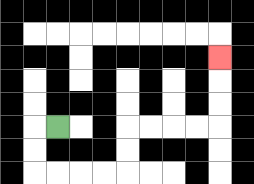{'start': '[2, 5]', 'end': '[9, 2]', 'path_directions': 'L,D,D,R,R,R,R,U,U,R,R,R,R,U,U,U', 'path_coordinates': '[[2, 5], [1, 5], [1, 6], [1, 7], [2, 7], [3, 7], [4, 7], [5, 7], [5, 6], [5, 5], [6, 5], [7, 5], [8, 5], [9, 5], [9, 4], [9, 3], [9, 2]]'}